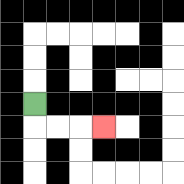{'start': '[1, 4]', 'end': '[4, 5]', 'path_directions': 'D,R,R,R', 'path_coordinates': '[[1, 4], [1, 5], [2, 5], [3, 5], [4, 5]]'}